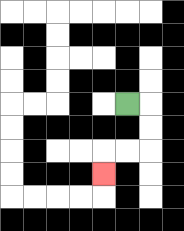{'start': '[5, 4]', 'end': '[4, 7]', 'path_directions': 'R,D,D,L,L,D', 'path_coordinates': '[[5, 4], [6, 4], [6, 5], [6, 6], [5, 6], [4, 6], [4, 7]]'}